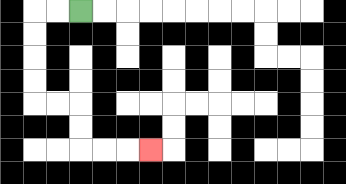{'start': '[3, 0]', 'end': '[6, 6]', 'path_directions': 'L,L,D,D,D,D,R,R,D,D,R,R,R', 'path_coordinates': '[[3, 0], [2, 0], [1, 0], [1, 1], [1, 2], [1, 3], [1, 4], [2, 4], [3, 4], [3, 5], [3, 6], [4, 6], [5, 6], [6, 6]]'}